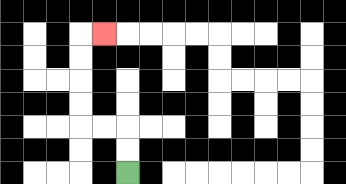{'start': '[5, 7]', 'end': '[4, 1]', 'path_directions': 'U,U,L,L,U,U,U,U,R', 'path_coordinates': '[[5, 7], [5, 6], [5, 5], [4, 5], [3, 5], [3, 4], [3, 3], [3, 2], [3, 1], [4, 1]]'}